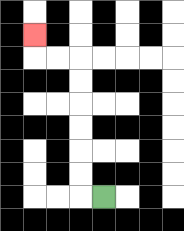{'start': '[4, 8]', 'end': '[1, 1]', 'path_directions': 'L,U,U,U,U,U,U,L,L,U', 'path_coordinates': '[[4, 8], [3, 8], [3, 7], [3, 6], [3, 5], [3, 4], [3, 3], [3, 2], [2, 2], [1, 2], [1, 1]]'}